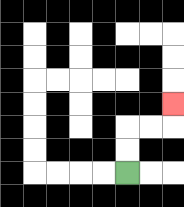{'start': '[5, 7]', 'end': '[7, 4]', 'path_directions': 'U,U,R,R,U', 'path_coordinates': '[[5, 7], [5, 6], [5, 5], [6, 5], [7, 5], [7, 4]]'}